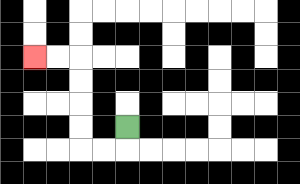{'start': '[5, 5]', 'end': '[1, 2]', 'path_directions': 'D,L,L,U,U,U,U,L,L', 'path_coordinates': '[[5, 5], [5, 6], [4, 6], [3, 6], [3, 5], [3, 4], [3, 3], [3, 2], [2, 2], [1, 2]]'}